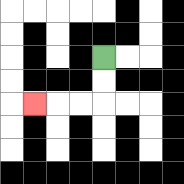{'start': '[4, 2]', 'end': '[1, 4]', 'path_directions': 'D,D,L,L,L', 'path_coordinates': '[[4, 2], [4, 3], [4, 4], [3, 4], [2, 4], [1, 4]]'}